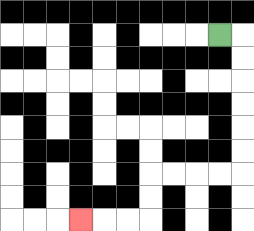{'start': '[9, 1]', 'end': '[3, 9]', 'path_directions': 'R,D,D,D,D,D,D,L,L,L,L,D,D,L,L,L', 'path_coordinates': '[[9, 1], [10, 1], [10, 2], [10, 3], [10, 4], [10, 5], [10, 6], [10, 7], [9, 7], [8, 7], [7, 7], [6, 7], [6, 8], [6, 9], [5, 9], [4, 9], [3, 9]]'}